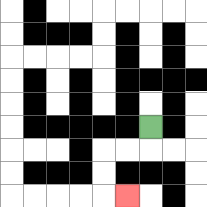{'start': '[6, 5]', 'end': '[5, 8]', 'path_directions': 'D,L,L,D,D,R', 'path_coordinates': '[[6, 5], [6, 6], [5, 6], [4, 6], [4, 7], [4, 8], [5, 8]]'}